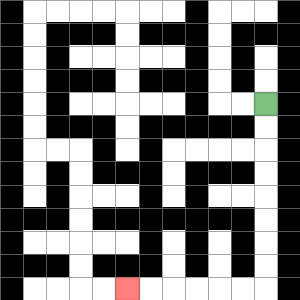{'start': '[11, 4]', 'end': '[5, 12]', 'path_directions': 'D,D,D,D,D,D,D,D,L,L,L,L,L,L', 'path_coordinates': '[[11, 4], [11, 5], [11, 6], [11, 7], [11, 8], [11, 9], [11, 10], [11, 11], [11, 12], [10, 12], [9, 12], [8, 12], [7, 12], [6, 12], [5, 12]]'}